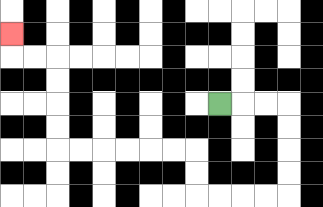{'start': '[9, 4]', 'end': '[0, 1]', 'path_directions': 'R,R,R,D,D,D,D,L,L,L,L,U,U,L,L,L,L,L,L,U,U,U,U,L,L,U', 'path_coordinates': '[[9, 4], [10, 4], [11, 4], [12, 4], [12, 5], [12, 6], [12, 7], [12, 8], [11, 8], [10, 8], [9, 8], [8, 8], [8, 7], [8, 6], [7, 6], [6, 6], [5, 6], [4, 6], [3, 6], [2, 6], [2, 5], [2, 4], [2, 3], [2, 2], [1, 2], [0, 2], [0, 1]]'}